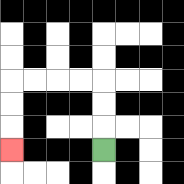{'start': '[4, 6]', 'end': '[0, 6]', 'path_directions': 'U,U,U,L,L,L,L,D,D,D', 'path_coordinates': '[[4, 6], [4, 5], [4, 4], [4, 3], [3, 3], [2, 3], [1, 3], [0, 3], [0, 4], [0, 5], [0, 6]]'}